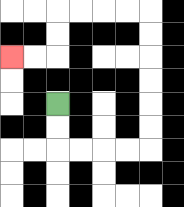{'start': '[2, 4]', 'end': '[0, 2]', 'path_directions': 'D,D,R,R,R,R,U,U,U,U,U,U,L,L,L,L,D,D,L,L', 'path_coordinates': '[[2, 4], [2, 5], [2, 6], [3, 6], [4, 6], [5, 6], [6, 6], [6, 5], [6, 4], [6, 3], [6, 2], [6, 1], [6, 0], [5, 0], [4, 0], [3, 0], [2, 0], [2, 1], [2, 2], [1, 2], [0, 2]]'}